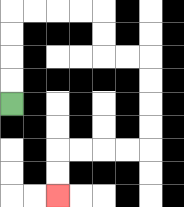{'start': '[0, 4]', 'end': '[2, 8]', 'path_directions': 'U,U,U,U,R,R,R,R,D,D,R,R,D,D,D,D,L,L,L,L,D,D', 'path_coordinates': '[[0, 4], [0, 3], [0, 2], [0, 1], [0, 0], [1, 0], [2, 0], [3, 0], [4, 0], [4, 1], [4, 2], [5, 2], [6, 2], [6, 3], [6, 4], [6, 5], [6, 6], [5, 6], [4, 6], [3, 6], [2, 6], [2, 7], [2, 8]]'}